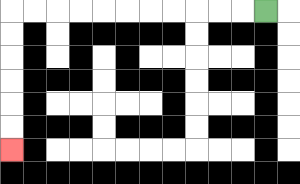{'start': '[11, 0]', 'end': '[0, 6]', 'path_directions': 'L,L,L,L,L,L,L,L,L,L,L,D,D,D,D,D,D', 'path_coordinates': '[[11, 0], [10, 0], [9, 0], [8, 0], [7, 0], [6, 0], [5, 0], [4, 0], [3, 0], [2, 0], [1, 0], [0, 0], [0, 1], [0, 2], [0, 3], [0, 4], [0, 5], [0, 6]]'}